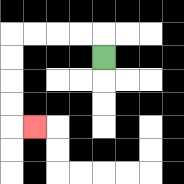{'start': '[4, 2]', 'end': '[1, 5]', 'path_directions': 'U,L,L,L,L,D,D,D,D,R', 'path_coordinates': '[[4, 2], [4, 1], [3, 1], [2, 1], [1, 1], [0, 1], [0, 2], [0, 3], [0, 4], [0, 5], [1, 5]]'}